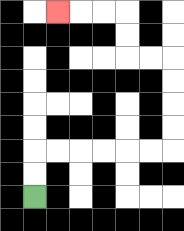{'start': '[1, 8]', 'end': '[2, 0]', 'path_directions': 'U,U,R,R,R,R,R,R,U,U,U,U,L,L,U,U,L,L,L', 'path_coordinates': '[[1, 8], [1, 7], [1, 6], [2, 6], [3, 6], [4, 6], [5, 6], [6, 6], [7, 6], [7, 5], [7, 4], [7, 3], [7, 2], [6, 2], [5, 2], [5, 1], [5, 0], [4, 0], [3, 0], [2, 0]]'}